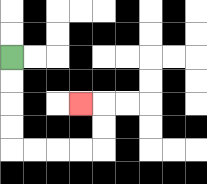{'start': '[0, 2]', 'end': '[3, 4]', 'path_directions': 'D,D,D,D,R,R,R,R,U,U,L', 'path_coordinates': '[[0, 2], [0, 3], [0, 4], [0, 5], [0, 6], [1, 6], [2, 6], [3, 6], [4, 6], [4, 5], [4, 4], [3, 4]]'}